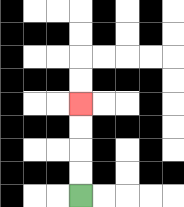{'start': '[3, 8]', 'end': '[3, 4]', 'path_directions': 'U,U,U,U', 'path_coordinates': '[[3, 8], [3, 7], [3, 6], [3, 5], [3, 4]]'}